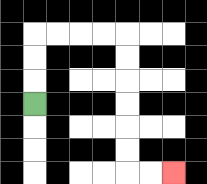{'start': '[1, 4]', 'end': '[7, 7]', 'path_directions': 'U,U,U,R,R,R,R,D,D,D,D,D,D,R,R', 'path_coordinates': '[[1, 4], [1, 3], [1, 2], [1, 1], [2, 1], [3, 1], [4, 1], [5, 1], [5, 2], [5, 3], [5, 4], [5, 5], [5, 6], [5, 7], [6, 7], [7, 7]]'}